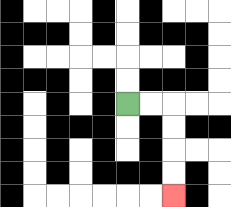{'start': '[5, 4]', 'end': '[7, 8]', 'path_directions': 'R,R,D,D,D,D', 'path_coordinates': '[[5, 4], [6, 4], [7, 4], [7, 5], [7, 6], [7, 7], [7, 8]]'}